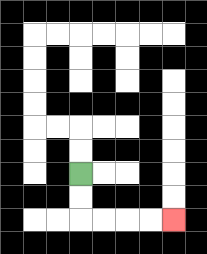{'start': '[3, 7]', 'end': '[7, 9]', 'path_directions': 'D,D,R,R,R,R', 'path_coordinates': '[[3, 7], [3, 8], [3, 9], [4, 9], [5, 9], [6, 9], [7, 9]]'}